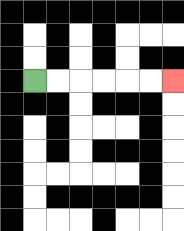{'start': '[1, 3]', 'end': '[7, 3]', 'path_directions': 'R,R,R,R,R,R', 'path_coordinates': '[[1, 3], [2, 3], [3, 3], [4, 3], [5, 3], [6, 3], [7, 3]]'}